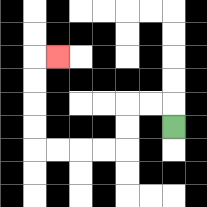{'start': '[7, 5]', 'end': '[2, 2]', 'path_directions': 'U,L,L,D,D,L,L,L,L,U,U,U,U,R', 'path_coordinates': '[[7, 5], [7, 4], [6, 4], [5, 4], [5, 5], [5, 6], [4, 6], [3, 6], [2, 6], [1, 6], [1, 5], [1, 4], [1, 3], [1, 2], [2, 2]]'}